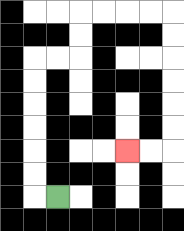{'start': '[2, 8]', 'end': '[5, 6]', 'path_directions': 'L,U,U,U,U,U,U,R,R,U,U,R,R,R,R,D,D,D,D,D,D,L,L', 'path_coordinates': '[[2, 8], [1, 8], [1, 7], [1, 6], [1, 5], [1, 4], [1, 3], [1, 2], [2, 2], [3, 2], [3, 1], [3, 0], [4, 0], [5, 0], [6, 0], [7, 0], [7, 1], [7, 2], [7, 3], [7, 4], [7, 5], [7, 6], [6, 6], [5, 6]]'}